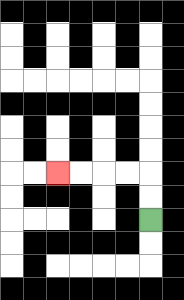{'start': '[6, 9]', 'end': '[2, 7]', 'path_directions': 'U,U,L,L,L,L', 'path_coordinates': '[[6, 9], [6, 8], [6, 7], [5, 7], [4, 7], [3, 7], [2, 7]]'}